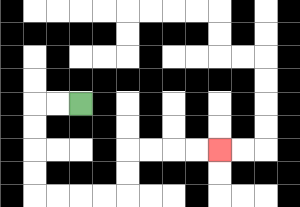{'start': '[3, 4]', 'end': '[9, 6]', 'path_directions': 'L,L,D,D,D,D,R,R,R,R,U,U,R,R,R,R', 'path_coordinates': '[[3, 4], [2, 4], [1, 4], [1, 5], [1, 6], [1, 7], [1, 8], [2, 8], [3, 8], [4, 8], [5, 8], [5, 7], [5, 6], [6, 6], [7, 6], [8, 6], [9, 6]]'}